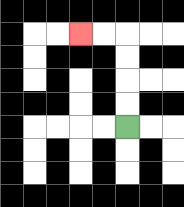{'start': '[5, 5]', 'end': '[3, 1]', 'path_directions': 'U,U,U,U,L,L', 'path_coordinates': '[[5, 5], [5, 4], [5, 3], [5, 2], [5, 1], [4, 1], [3, 1]]'}